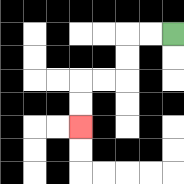{'start': '[7, 1]', 'end': '[3, 5]', 'path_directions': 'L,L,D,D,L,L,D,D', 'path_coordinates': '[[7, 1], [6, 1], [5, 1], [5, 2], [5, 3], [4, 3], [3, 3], [3, 4], [3, 5]]'}